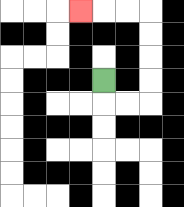{'start': '[4, 3]', 'end': '[3, 0]', 'path_directions': 'D,R,R,U,U,U,U,L,L,L', 'path_coordinates': '[[4, 3], [4, 4], [5, 4], [6, 4], [6, 3], [6, 2], [6, 1], [6, 0], [5, 0], [4, 0], [3, 0]]'}